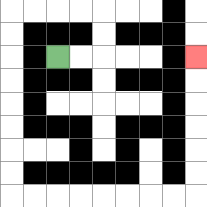{'start': '[2, 2]', 'end': '[8, 2]', 'path_directions': 'R,R,U,U,L,L,L,L,D,D,D,D,D,D,D,D,R,R,R,R,R,R,R,R,U,U,U,U,U,U', 'path_coordinates': '[[2, 2], [3, 2], [4, 2], [4, 1], [4, 0], [3, 0], [2, 0], [1, 0], [0, 0], [0, 1], [0, 2], [0, 3], [0, 4], [0, 5], [0, 6], [0, 7], [0, 8], [1, 8], [2, 8], [3, 8], [4, 8], [5, 8], [6, 8], [7, 8], [8, 8], [8, 7], [8, 6], [8, 5], [8, 4], [8, 3], [8, 2]]'}